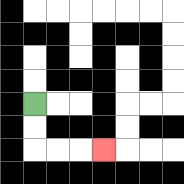{'start': '[1, 4]', 'end': '[4, 6]', 'path_directions': 'D,D,R,R,R', 'path_coordinates': '[[1, 4], [1, 5], [1, 6], [2, 6], [3, 6], [4, 6]]'}